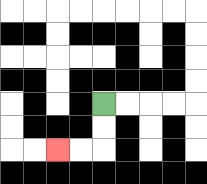{'start': '[4, 4]', 'end': '[2, 6]', 'path_directions': 'D,D,L,L', 'path_coordinates': '[[4, 4], [4, 5], [4, 6], [3, 6], [2, 6]]'}